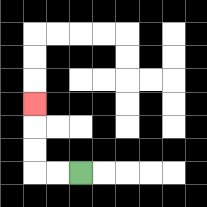{'start': '[3, 7]', 'end': '[1, 4]', 'path_directions': 'L,L,U,U,U', 'path_coordinates': '[[3, 7], [2, 7], [1, 7], [1, 6], [1, 5], [1, 4]]'}